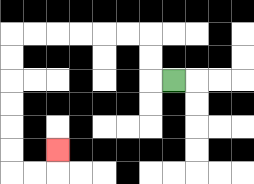{'start': '[7, 3]', 'end': '[2, 6]', 'path_directions': 'L,U,U,L,L,L,L,L,L,D,D,D,D,D,D,R,R,U', 'path_coordinates': '[[7, 3], [6, 3], [6, 2], [6, 1], [5, 1], [4, 1], [3, 1], [2, 1], [1, 1], [0, 1], [0, 2], [0, 3], [0, 4], [0, 5], [0, 6], [0, 7], [1, 7], [2, 7], [2, 6]]'}